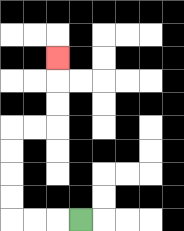{'start': '[3, 9]', 'end': '[2, 2]', 'path_directions': 'L,L,L,U,U,U,U,R,R,U,U,U', 'path_coordinates': '[[3, 9], [2, 9], [1, 9], [0, 9], [0, 8], [0, 7], [0, 6], [0, 5], [1, 5], [2, 5], [2, 4], [2, 3], [2, 2]]'}